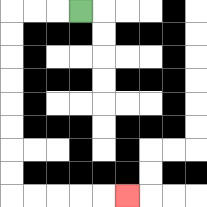{'start': '[3, 0]', 'end': '[5, 8]', 'path_directions': 'L,L,L,D,D,D,D,D,D,D,D,R,R,R,R,R', 'path_coordinates': '[[3, 0], [2, 0], [1, 0], [0, 0], [0, 1], [0, 2], [0, 3], [0, 4], [0, 5], [0, 6], [0, 7], [0, 8], [1, 8], [2, 8], [3, 8], [4, 8], [5, 8]]'}